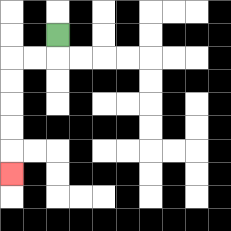{'start': '[2, 1]', 'end': '[0, 7]', 'path_directions': 'D,L,L,D,D,D,D,D', 'path_coordinates': '[[2, 1], [2, 2], [1, 2], [0, 2], [0, 3], [0, 4], [0, 5], [0, 6], [0, 7]]'}